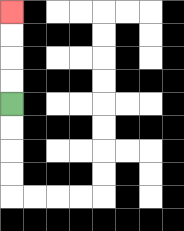{'start': '[0, 4]', 'end': '[0, 0]', 'path_directions': 'U,U,U,U', 'path_coordinates': '[[0, 4], [0, 3], [0, 2], [0, 1], [0, 0]]'}